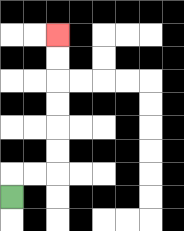{'start': '[0, 8]', 'end': '[2, 1]', 'path_directions': 'U,R,R,U,U,U,U,U,U', 'path_coordinates': '[[0, 8], [0, 7], [1, 7], [2, 7], [2, 6], [2, 5], [2, 4], [2, 3], [2, 2], [2, 1]]'}